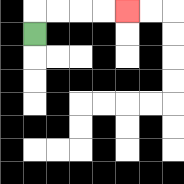{'start': '[1, 1]', 'end': '[5, 0]', 'path_directions': 'U,R,R,R,R', 'path_coordinates': '[[1, 1], [1, 0], [2, 0], [3, 0], [4, 0], [5, 0]]'}